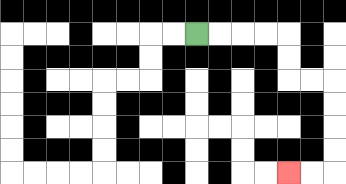{'start': '[8, 1]', 'end': '[12, 7]', 'path_directions': 'R,R,R,R,D,D,R,R,D,D,D,D,L,L', 'path_coordinates': '[[8, 1], [9, 1], [10, 1], [11, 1], [12, 1], [12, 2], [12, 3], [13, 3], [14, 3], [14, 4], [14, 5], [14, 6], [14, 7], [13, 7], [12, 7]]'}